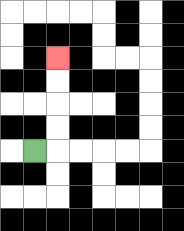{'start': '[1, 6]', 'end': '[2, 2]', 'path_directions': 'R,U,U,U,U', 'path_coordinates': '[[1, 6], [2, 6], [2, 5], [2, 4], [2, 3], [2, 2]]'}